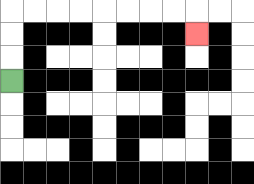{'start': '[0, 3]', 'end': '[8, 1]', 'path_directions': 'U,U,U,R,R,R,R,R,R,R,R,D', 'path_coordinates': '[[0, 3], [0, 2], [0, 1], [0, 0], [1, 0], [2, 0], [3, 0], [4, 0], [5, 0], [6, 0], [7, 0], [8, 0], [8, 1]]'}